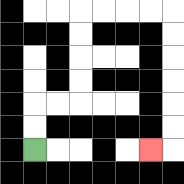{'start': '[1, 6]', 'end': '[6, 6]', 'path_directions': 'U,U,R,R,U,U,U,U,R,R,R,R,D,D,D,D,D,D,L', 'path_coordinates': '[[1, 6], [1, 5], [1, 4], [2, 4], [3, 4], [3, 3], [3, 2], [3, 1], [3, 0], [4, 0], [5, 0], [6, 0], [7, 0], [7, 1], [7, 2], [7, 3], [7, 4], [7, 5], [7, 6], [6, 6]]'}